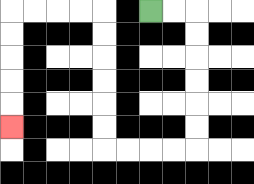{'start': '[6, 0]', 'end': '[0, 5]', 'path_directions': 'R,R,D,D,D,D,D,D,L,L,L,L,U,U,U,U,U,U,L,L,L,L,D,D,D,D,D', 'path_coordinates': '[[6, 0], [7, 0], [8, 0], [8, 1], [8, 2], [8, 3], [8, 4], [8, 5], [8, 6], [7, 6], [6, 6], [5, 6], [4, 6], [4, 5], [4, 4], [4, 3], [4, 2], [4, 1], [4, 0], [3, 0], [2, 0], [1, 0], [0, 0], [0, 1], [0, 2], [0, 3], [0, 4], [0, 5]]'}